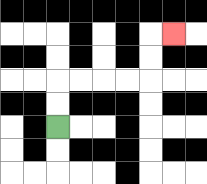{'start': '[2, 5]', 'end': '[7, 1]', 'path_directions': 'U,U,R,R,R,R,U,U,R', 'path_coordinates': '[[2, 5], [2, 4], [2, 3], [3, 3], [4, 3], [5, 3], [6, 3], [6, 2], [6, 1], [7, 1]]'}